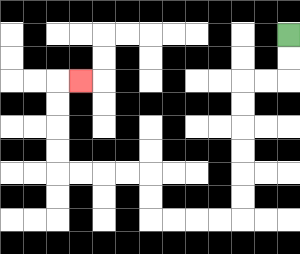{'start': '[12, 1]', 'end': '[3, 3]', 'path_directions': 'D,D,L,L,D,D,D,D,D,D,L,L,L,L,U,U,L,L,L,L,U,U,U,U,R', 'path_coordinates': '[[12, 1], [12, 2], [12, 3], [11, 3], [10, 3], [10, 4], [10, 5], [10, 6], [10, 7], [10, 8], [10, 9], [9, 9], [8, 9], [7, 9], [6, 9], [6, 8], [6, 7], [5, 7], [4, 7], [3, 7], [2, 7], [2, 6], [2, 5], [2, 4], [2, 3], [3, 3]]'}